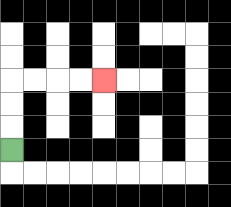{'start': '[0, 6]', 'end': '[4, 3]', 'path_directions': 'U,U,U,R,R,R,R', 'path_coordinates': '[[0, 6], [0, 5], [0, 4], [0, 3], [1, 3], [2, 3], [3, 3], [4, 3]]'}